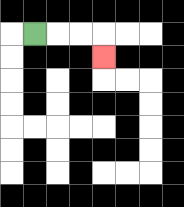{'start': '[1, 1]', 'end': '[4, 2]', 'path_directions': 'R,R,R,D', 'path_coordinates': '[[1, 1], [2, 1], [3, 1], [4, 1], [4, 2]]'}